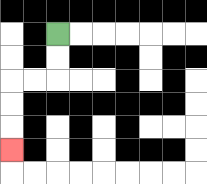{'start': '[2, 1]', 'end': '[0, 6]', 'path_directions': 'D,D,L,L,D,D,D', 'path_coordinates': '[[2, 1], [2, 2], [2, 3], [1, 3], [0, 3], [0, 4], [0, 5], [0, 6]]'}